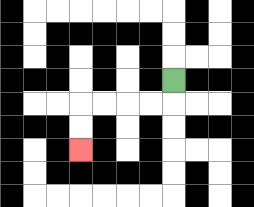{'start': '[7, 3]', 'end': '[3, 6]', 'path_directions': 'D,L,L,L,L,D,D', 'path_coordinates': '[[7, 3], [7, 4], [6, 4], [5, 4], [4, 4], [3, 4], [3, 5], [3, 6]]'}